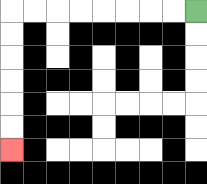{'start': '[8, 0]', 'end': '[0, 6]', 'path_directions': 'L,L,L,L,L,L,L,L,D,D,D,D,D,D', 'path_coordinates': '[[8, 0], [7, 0], [6, 0], [5, 0], [4, 0], [3, 0], [2, 0], [1, 0], [0, 0], [0, 1], [0, 2], [0, 3], [0, 4], [0, 5], [0, 6]]'}